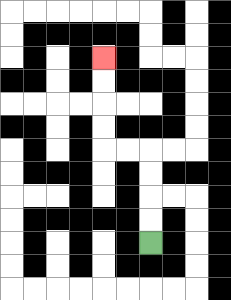{'start': '[6, 10]', 'end': '[4, 2]', 'path_directions': 'U,U,U,U,L,L,U,U,U,U', 'path_coordinates': '[[6, 10], [6, 9], [6, 8], [6, 7], [6, 6], [5, 6], [4, 6], [4, 5], [4, 4], [4, 3], [4, 2]]'}